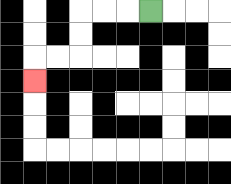{'start': '[6, 0]', 'end': '[1, 3]', 'path_directions': 'L,L,L,D,D,L,L,D', 'path_coordinates': '[[6, 0], [5, 0], [4, 0], [3, 0], [3, 1], [3, 2], [2, 2], [1, 2], [1, 3]]'}